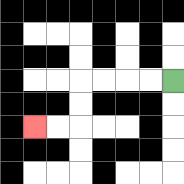{'start': '[7, 3]', 'end': '[1, 5]', 'path_directions': 'L,L,L,L,D,D,L,L', 'path_coordinates': '[[7, 3], [6, 3], [5, 3], [4, 3], [3, 3], [3, 4], [3, 5], [2, 5], [1, 5]]'}